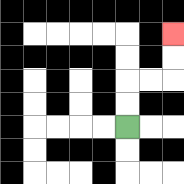{'start': '[5, 5]', 'end': '[7, 1]', 'path_directions': 'U,U,R,R,U,U', 'path_coordinates': '[[5, 5], [5, 4], [5, 3], [6, 3], [7, 3], [7, 2], [7, 1]]'}